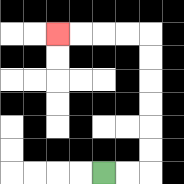{'start': '[4, 7]', 'end': '[2, 1]', 'path_directions': 'R,R,U,U,U,U,U,U,L,L,L,L', 'path_coordinates': '[[4, 7], [5, 7], [6, 7], [6, 6], [6, 5], [6, 4], [6, 3], [6, 2], [6, 1], [5, 1], [4, 1], [3, 1], [2, 1]]'}